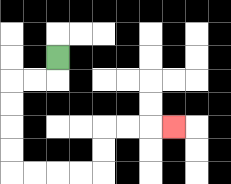{'start': '[2, 2]', 'end': '[7, 5]', 'path_directions': 'D,L,L,D,D,D,D,R,R,R,R,U,U,R,R,R', 'path_coordinates': '[[2, 2], [2, 3], [1, 3], [0, 3], [0, 4], [0, 5], [0, 6], [0, 7], [1, 7], [2, 7], [3, 7], [4, 7], [4, 6], [4, 5], [5, 5], [6, 5], [7, 5]]'}